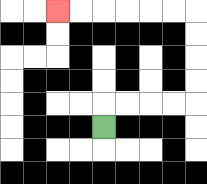{'start': '[4, 5]', 'end': '[2, 0]', 'path_directions': 'U,R,R,R,R,U,U,U,U,L,L,L,L,L,L', 'path_coordinates': '[[4, 5], [4, 4], [5, 4], [6, 4], [7, 4], [8, 4], [8, 3], [8, 2], [8, 1], [8, 0], [7, 0], [6, 0], [5, 0], [4, 0], [3, 0], [2, 0]]'}